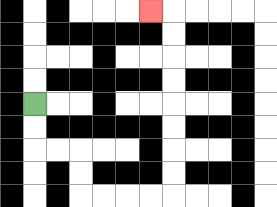{'start': '[1, 4]', 'end': '[6, 0]', 'path_directions': 'D,D,R,R,D,D,R,R,R,R,U,U,U,U,U,U,U,U,L', 'path_coordinates': '[[1, 4], [1, 5], [1, 6], [2, 6], [3, 6], [3, 7], [3, 8], [4, 8], [5, 8], [6, 8], [7, 8], [7, 7], [7, 6], [7, 5], [7, 4], [7, 3], [7, 2], [7, 1], [7, 0], [6, 0]]'}